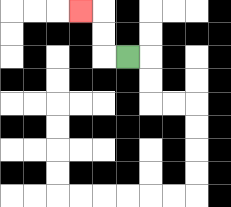{'start': '[5, 2]', 'end': '[3, 0]', 'path_directions': 'L,U,U,L', 'path_coordinates': '[[5, 2], [4, 2], [4, 1], [4, 0], [3, 0]]'}